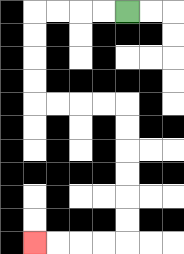{'start': '[5, 0]', 'end': '[1, 10]', 'path_directions': 'L,L,L,L,D,D,D,D,R,R,R,R,D,D,D,D,D,D,L,L,L,L', 'path_coordinates': '[[5, 0], [4, 0], [3, 0], [2, 0], [1, 0], [1, 1], [1, 2], [1, 3], [1, 4], [2, 4], [3, 4], [4, 4], [5, 4], [5, 5], [5, 6], [5, 7], [5, 8], [5, 9], [5, 10], [4, 10], [3, 10], [2, 10], [1, 10]]'}